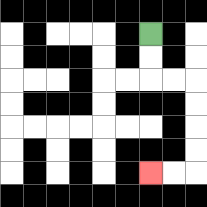{'start': '[6, 1]', 'end': '[6, 7]', 'path_directions': 'D,D,R,R,D,D,D,D,L,L', 'path_coordinates': '[[6, 1], [6, 2], [6, 3], [7, 3], [8, 3], [8, 4], [8, 5], [8, 6], [8, 7], [7, 7], [6, 7]]'}